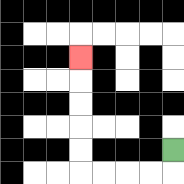{'start': '[7, 6]', 'end': '[3, 2]', 'path_directions': 'D,L,L,L,L,U,U,U,U,U', 'path_coordinates': '[[7, 6], [7, 7], [6, 7], [5, 7], [4, 7], [3, 7], [3, 6], [3, 5], [3, 4], [3, 3], [3, 2]]'}